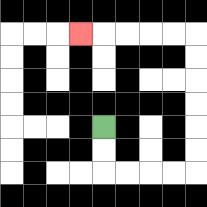{'start': '[4, 5]', 'end': '[3, 1]', 'path_directions': 'D,D,R,R,R,R,U,U,U,U,U,U,L,L,L,L,L', 'path_coordinates': '[[4, 5], [4, 6], [4, 7], [5, 7], [6, 7], [7, 7], [8, 7], [8, 6], [8, 5], [8, 4], [8, 3], [8, 2], [8, 1], [7, 1], [6, 1], [5, 1], [4, 1], [3, 1]]'}